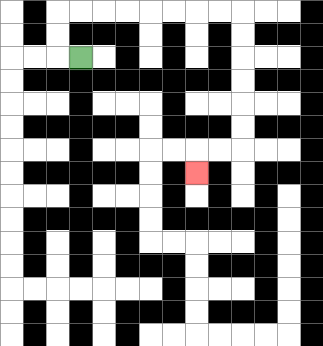{'start': '[3, 2]', 'end': '[8, 7]', 'path_directions': 'L,U,U,R,R,R,R,R,R,R,R,D,D,D,D,D,D,L,L,D', 'path_coordinates': '[[3, 2], [2, 2], [2, 1], [2, 0], [3, 0], [4, 0], [5, 0], [6, 0], [7, 0], [8, 0], [9, 0], [10, 0], [10, 1], [10, 2], [10, 3], [10, 4], [10, 5], [10, 6], [9, 6], [8, 6], [8, 7]]'}